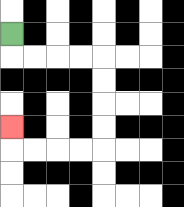{'start': '[0, 1]', 'end': '[0, 5]', 'path_directions': 'D,R,R,R,R,D,D,D,D,L,L,L,L,U', 'path_coordinates': '[[0, 1], [0, 2], [1, 2], [2, 2], [3, 2], [4, 2], [4, 3], [4, 4], [4, 5], [4, 6], [3, 6], [2, 6], [1, 6], [0, 6], [0, 5]]'}